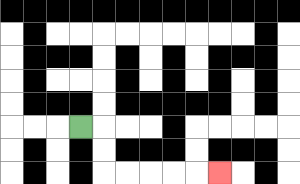{'start': '[3, 5]', 'end': '[9, 7]', 'path_directions': 'R,D,D,R,R,R,R,R', 'path_coordinates': '[[3, 5], [4, 5], [4, 6], [4, 7], [5, 7], [6, 7], [7, 7], [8, 7], [9, 7]]'}